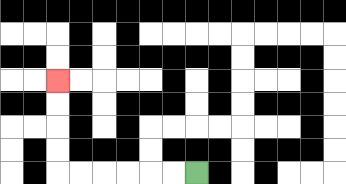{'start': '[8, 7]', 'end': '[2, 3]', 'path_directions': 'L,L,L,L,L,L,U,U,U,U', 'path_coordinates': '[[8, 7], [7, 7], [6, 7], [5, 7], [4, 7], [3, 7], [2, 7], [2, 6], [2, 5], [2, 4], [2, 3]]'}